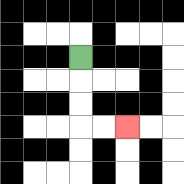{'start': '[3, 2]', 'end': '[5, 5]', 'path_directions': 'D,D,D,R,R', 'path_coordinates': '[[3, 2], [3, 3], [3, 4], [3, 5], [4, 5], [5, 5]]'}